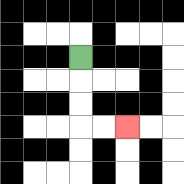{'start': '[3, 2]', 'end': '[5, 5]', 'path_directions': 'D,D,D,R,R', 'path_coordinates': '[[3, 2], [3, 3], [3, 4], [3, 5], [4, 5], [5, 5]]'}